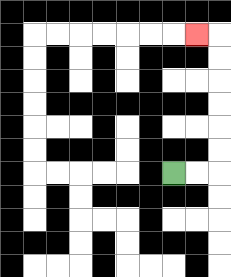{'start': '[7, 7]', 'end': '[8, 1]', 'path_directions': 'R,R,U,U,U,U,U,U,L', 'path_coordinates': '[[7, 7], [8, 7], [9, 7], [9, 6], [9, 5], [9, 4], [9, 3], [9, 2], [9, 1], [8, 1]]'}